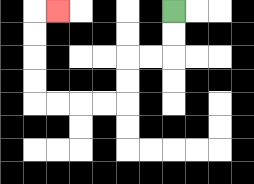{'start': '[7, 0]', 'end': '[2, 0]', 'path_directions': 'D,D,L,L,D,D,L,L,L,L,U,U,U,U,R', 'path_coordinates': '[[7, 0], [7, 1], [7, 2], [6, 2], [5, 2], [5, 3], [5, 4], [4, 4], [3, 4], [2, 4], [1, 4], [1, 3], [1, 2], [1, 1], [1, 0], [2, 0]]'}